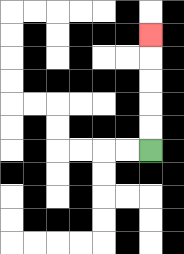{'start': '[6, 6]', 'end': '[6, 1]', 'path_directions': 'U,U,U,U,U', 'path_coordinates': '[[6, 6], [6, 5], [6, 4], [6, 3], [6, 2], [6, 1]]'}